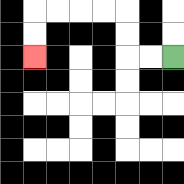{'start': '[7, 2]', 'end': '[1, 2]', 'path_directions': 'L,L,U,U,L,L,L,L,D,D', 'path_coordinates': '[[7, 2], [6, 2], [5, 2], [5, 1], [5, 0], [4, 0], [3, 0], [2, 0], [1, 0], [1, 1], [1, 2]]'}